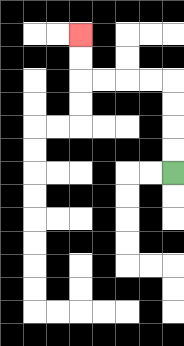{'start': '[7, 7]', 'end': '[3, 1]', 'path_directions': 'U,U,U,U,L,L,L,L,U,U', 'path_coordinates': '[[7, 7], [7, 6], [7, 5], [7, 4], [7, 3], [6, 3], [5, 3], [4, 3], [3, 3], [3, 2], [3, 1]]'}